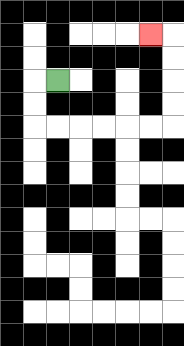{'start': '[2, 3]', 'end': '[6, 1]', 'path_directions': 'L,D,D,R,R,R,R,R,R,U,U,U,U,L', 'path_coordinates': '[[2, 3], [1, 3], [1, 4], [1, 5], [2, 5], [3, 5], [4, 5], [5, 5], [6, 5], [7, 5], [7, 4], [7, 3], [7, 2], [7, 1], [6, 1]]'}